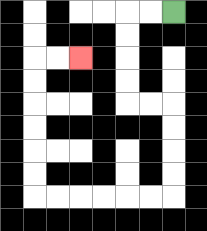{'start': '[7, 0]', 'end': '[3, 2]', 'path_directions': 'L,L,D,D,D,D,R,R,D,D,D,D,L,L,L,L,L,L,U,U,U,U,U,U,R,R', 'path_coordinates': '[[7, 0], [6, 0], [5, 0], [5, 1], [5, 2], [5, 3], [5, 4], [6, 4], [7, 4], [7, 5], [7, 6], [7, 7], [7, 8], [6, 8], [5, 8], [4, 8], [3, 8], [2, 8], [1, 8], [1, 7], [1, 6], [1, 5], [1, 4], [1, 3], [1, 2], [2, 2], [3, 2]]'}